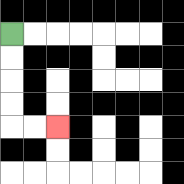{'start': '[0, 1]', 'end': '[2, 5]', 'path_directions': 'D,D,D,D,R,R', 'path_coordinates': '[[0, 1], [0, 2], [0, 3], [0, 4], [0, 5], [1, 5], [2, 5]]'}